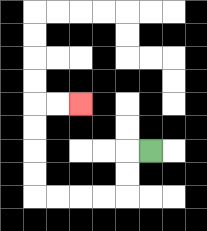{'start': '[6, 6]', 'end': '[3, 4]', 'path_directions': 'L,D,D,L,L,L,L,U,U,U,U,R,R', 'path_coordinates': '[[6, 6], [5, 6], [5, 7], [5, 8], [4, 8], [3, 8], [2, 8], [1, 8], [1, 7], [1, 6], [1, 5], [1, 4], [2, 4], [3, 4]]'}